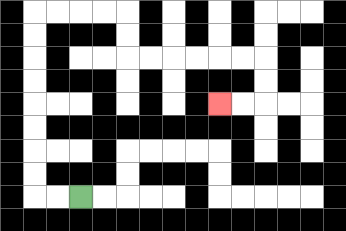{'start': '[3, 8]', 'end': '[9, 4]', 'path_directions': 'L,L,U,U,U,U,U,U,U,U,R,R,R,R,D,D,R,R,R,R,R,R,D,D,L,L', 'path_coordinates': '[[3, 8], [2, 8], [1, 8], [1, 7], [1, 6], [1, 5], [1, 4], [1, 3], [1, 2], [1, 1], [1, 0], [2, 0], [3, 0], [4, 0], [5, 0], [5, 1], [5, 2], [6, 2], [7, 2], [8, 2], [9, 2], [10, 2], [11, 2], [11, 3], [11, 4], [10, 4], [9, 4]]'}